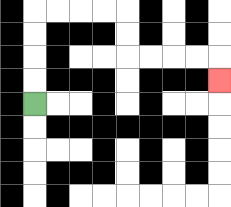{'start': '[1, 4]', 'end': '[9, 3]', 'path_directions': 'U,U,U,U,R,R,R,R,D,D,R,R,R,R,D', 'path_coordinates': '[[1, 4], [1, 3], [1, 2], [1, 1], [1, 0], [2, 0], [3, 0], [4, 0], [5, 0], [5, 1], [5, 2], [6, 2], [7, 2], [8, 2], [9, 2], [9, 3]]'}